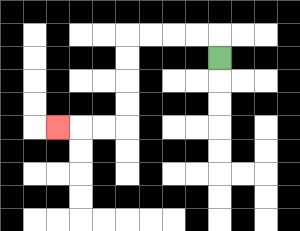{'start': '[9, 2]', 'end': '[2, 5]', 'path_directions': 'U,L,L,L,L,D,D,D,D,L,L,L', 'path_coordinates': '[[9, 2], [9, 1], [8, 1], [7, 1], [6, 1], [5, 1], [5, 2], [5, 3], [5, 4], [5, 5], [4, 5], [3, 5], [2, 5]]'}